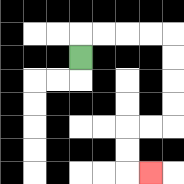{'start': '[3, 2]', 'end': '[6, 7]', 'path_directions': 'U,R,R,R,R,D,D,D,D,L,L,D,D,R', 'path_coordinates': '[[3, 2], [3, 1], [4, 1], [5, 1], [6, 1], [7, 1], [7, 2], [7, 3], [7, 4], [7, 5], [6, 5], [5, 5], [5, 6], [5, 7], [6, 7]]'}